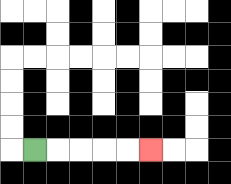{'start': '[1, 6]', 'end': '[6, 6]', 'path_directions': 'R,R,R,R,R', 'path_coordinates': '[[1, 6], [2, 6], [3, 6], [4, 6], [5, 6], [6, 6]]'}